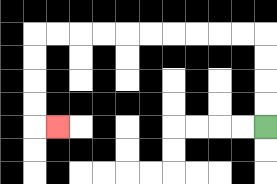{'start': '[11, 5]', 'end': '[2, 5]', 'path_directions': 'U,U,U,U,L,L,L,L,L,L,L,L,L,L,D,D,D,D,R', 'path_coordinates': '[[11, 5], [11, 4], [11, 3], [11, 2], [11, 1], [10, 1], [9, 1], [8, 1], [7, 1], [6, 1], [5, 1], [4, 1], [3, 1], [2, 1], [1, 1], [1, 2], [1, 3], [1, 4], [1, 5], [2, 5]]'}